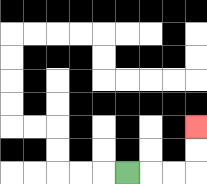{'start': '[5, 7]', 'end': '[8, 5]', 'path_directions': 'R,R,R,U,U', 'path_coordinates': '[[5, 7], [6, 7], [7, 7], [8, 7], [8, 6], [8, 5]]'}